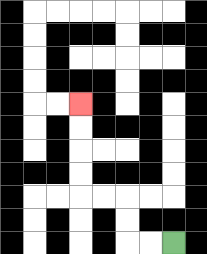{'start': '[7, 10]', 'end': '[3, 4]', 'path_directions': 'L,L,U,U,L,L,U,U,U,U', 'path_coordinates': '[[7, 10], [6, 10], [5, 10], [5, 9], [5, 8], [4, 8], [3, 8], [3, 7], [3, 6], [3, 5], [3, 4]]'}